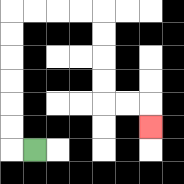{'start': '[1, 6]', 'end': '[6, 5]', 'path_directions': 'L,U,U,U,U,U,U,R,R,R,R,D,D,D,D,R,R,D', 'path_coordinates': '[[1, 6], [0, 6], [0, 5], [0, 4], [0, 3], [0, 2], [0, 1], [0, 0], [1, 0], [2, 0], [3, 0], [4, 0], [4, 1], [4, 2], [4, 3], [4, 4], [5, 4], [6, 4], [6, 5]]'}